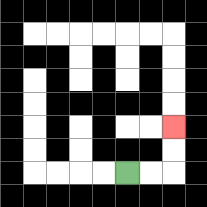{'start': '[5, 7]', 'end': '[7, 5]', 'path_directions': 'R,R,U,U', 'path_coordinates': '[[5, 7], [6, 7], [7, 7], [7, 6], [7, 5]]'}